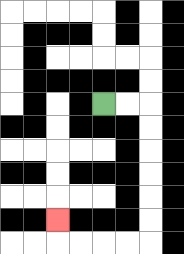{'start': '[4, 4]', 'end': '[2, 9]', 'path_directions': 'R,R,D,D,D,D,D,D,L,L,L,L,U', 'path_coordinates': '[[4, 4], [5, 4], [6, 4], [6, 5], [6, 6], [6, 7], [6, 8], [6, 9], [6, 10], [5, 10], [4, 10], [3, 10], [2, 10], [2, 9]]'}